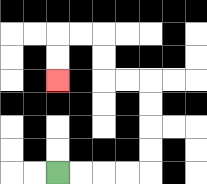{'start': '[2, 7]', 'end': '[2, 3]', 'path_directions': 'R,R,R,R,U,U,U,U,L,L,U,U,L,L,D,D', 'path_coordinates': '[[2, 7], [3, 7], [4, 7], [5, 7], [6, 7], [6, 6], [6, 5], [6, 4], [6, 3], [5, 3], [4, 3], [4, 2], [4, 1], [3, 1], [2, 1], [2, 2], [2, 3]]'}